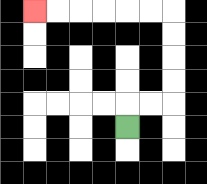{'start': '[5, 5]', 'end': '[1, 0]', 'path_directions': 'U,R,R,U,U,U,U,L,L,L,L,L,L', 'path_coordinates': '[[5, 5], [5, 4], [6, 4], [7, 4], [7, 3], [7, 2], [7, 1], [7, 0], [6, 0], [5, 0], [4, 0], [3, 0], [2, 0], [1, 0]]'}